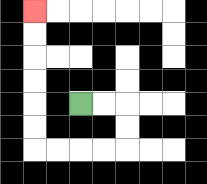{'start': '[3, 4]', 'end': '[1, 0]', 'path_directions': 'R,R,D,D,L,L,L,L,U,U,U,U,U,U', 'path_coordinates': '[[3, 4], [4, 4], [5, 4], [5, 5], [5, 6], [4, 6], [3, 6], [2, 6], [1, 6], [1, 5], [1, 4], [1, 3], [1, 2], [1, 1], [1, 0]]'}